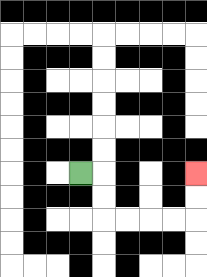{'start': '[3, 7]', 'end': '[8, 7]', 'path_directions': 'R,D,D,R,R,R,R,U,U', 'path_coordinates': '[[3, 7], [4, 7], [4, 8], [4, 9], [5, 9], [6, 9], [7, 9], [8, 9], [8, 8], [8, 7]]'}